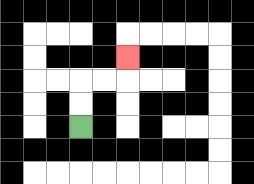{'start': '[3, 5]', 'end': '[5, 2]', 'path_directions': 'U,U,R,R,U', 'path_coordinates': '[[3, 5], [3, 4], [3, 3], [4, 3], [5, 3], [5, 2]]'}